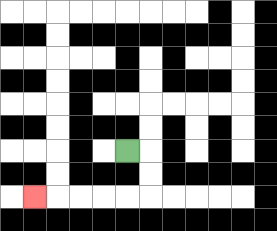{'start': '[5, 6]', 'end': '[1, 8]', 'path_directions': 'R,D,D,L,L,L,L,L', 'path_coordinates': '[[5, 6], [6, 6], [6, 7], [6, 8], [5, 8], [4, 8], [3, 8], [2, 8], [1, 8]]'}